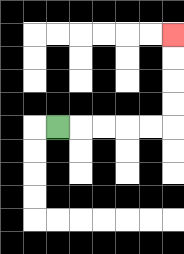{'start': '[2, 5]', 'end': '[7, 1]', 'path_directions': 'R,R,R,R,R,U,U,U,U', 'path_coordinates': '[[2, 5], [3, 5], [4, 5], [5, 5], [6, 5], [7, 5], [7, 4], [7, 3], [7, 2], [7, 1]]'}